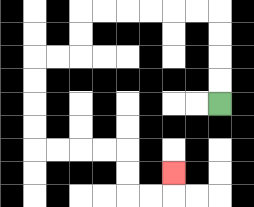{'start': '[9, 4]', 'end': '[7, 7]', 'path_directions': 'U,U,U,U,L,L,L,L,L,L,D,D,L,L,D,D,D,D,R,R,R,R,D,D,R,R,U', 'path_coordinates': '[[9, 4], [9, 3], [9, 2], [9, 1], [9, 0], [8, 0], [7, 0], [6, 0], [5, 0], [4, 0], [3, 0], [3, 1], [3, 2], [2, 2], [1, 2], [1, 3], [1, 4], [1, 5], [1, 6], [2, 6], [3, 6], [4, 6], [5, 6], [5, 7], [5, 8], [6, 8], [7, 8], [7, 7]]'}